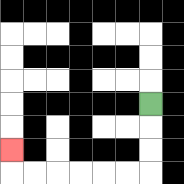{'start': '[6, 4]', 'end': '[0, 6]', 'path_directions': 'D,D,D,L,L,L,L,L,L,U', 'path_coordinates': '[[6, 4], [6, 5], [6, 6], [6, 7], [5, 7], [4, 7], [3, 7], [2, 7], [1, 7], [0, 7], [0, 6]]'}